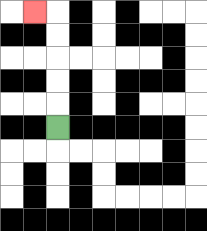{'start': '[2, 5]', 'end': '[1, 0]', 'path_directions': 'U,U,U,U,U,L', 'path_coordinates': '[[2, 5], [2, 4], [2, 3], [2, 2], [2, 1], [2, 0], [1, 0]]'}